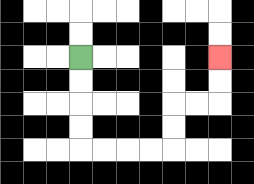{'start': '[3, 2]', 'end': '[9, 2]', 'path_directions': 'D,D,D,D,R,R,R,R,U,U,R,R,U,U', 'path_coordinates': '[[3, 2], [3, 3], [3, 4], [3, 5], [3, 6], [4, 6], [5, 6], [6, 6], [7, 6], [7, 5], [7, 4], [8, 4], [9, 4], [9, 3], [9, 2]]'}